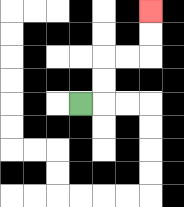{'start': '[3, 4]', 'end': '[6, 0]', 'path_directions': 'R,U,U,R,R,U,U', 'path_coordinates': '[[3, 4], [4, 4], [4, 3], [4, 2], [5, 2], [6, 2], [6, 1], [6, 0]]'}